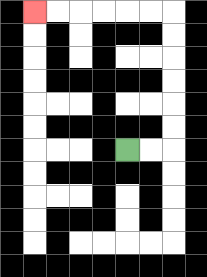{'start': '[5, 6]', 'end': '[1, 0]', 'path_directions': 'R,R,U,U,U,U,U,U,L,L,L,L,L,L', 'path_coordinates': '[[5, 6], [6, 6], [7, 6], [7, 5], [7, 4], [7, 3], [7, 2], [7, 1], [7, 0], [6, 0], [5, 0], [4, 0], [3, 0], [2, 0], [1, 0]]'}